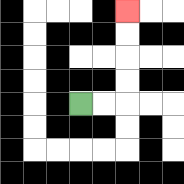{'start': '[3, 4]', 'end': '[5, 0]', 'path_directions': 'R,R,U,U,U,U', 'path_coordinates': '[[3, 4], [4, 4], [5, 4], [5, 3], [5, 2], [5, 1], [5, 0]]'}